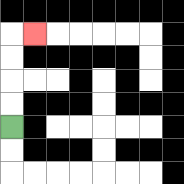{'start': '[0, 5]', 'end': '[1, 1]', 'path_directions': 'U,U,U,U,R', 'path_coordinates': '[[0, 5], [0, 4], [0, 3], [0, 2], [0, 1], [1, 1]]'}